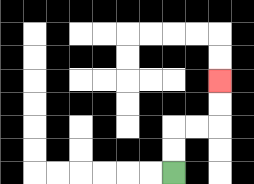{'start': '[7, 7]', 'end': '[9, 3]', 'path_directions': 'U,U,R,R,U,U', 'path_coordinates': '[[7, 7], [7, 6], [7, 5], [8, 5], [9, 5], [9, 4], [9, 3]]'}